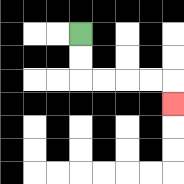{'start': '[3, 1]', 'end': '[7, 4]', 'path_directions': 'D,D,R,R,R,R,D', 'path_coordinates': '[[3, 1], [3, 2], [3, 3], [4, 3], [5, 3], [6, 3], [7, 3], [7, 4]]'}